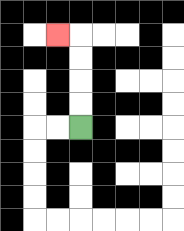{'start': '[3, 5]', 'end': '[2, 1]', 'path_directions': 'U,U,U,U,L', 'path_coordinates': '[[3, 5], [3, 4], [3, 3], [3, 2], [3, 1], [2, 1]]'}